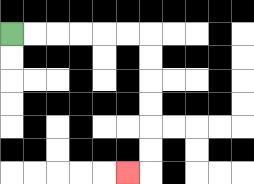{'start': '[0, 1]', 'end': '[5, 7]', 'path_directions': 'R,R,R,R,R,R,D,D,D,D,D,D,L', 'path_coordinates': '[[0, 1], [1, 1], [2, 1], [3, 1], [4, 1], [5, 1], [6, 1], [6, 2], [6, 3], [6, 4], [6, 5], [6, 6], [6, 7], [5, 7]]'}